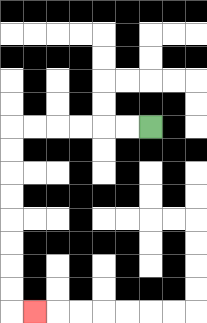{'start': '[6, 5]', 'end': '[1, 13]', 'path_directions': 'L,L,L,L,L,L,D,D,D,D,D,D,D,D,R', 'path_coordinates': '[[6, 5], [5, 5], [4, 5], [3, 5], [2, 5], [1, 5], [0, 5], [0, 6], [0, 7], [0, 8], [0, 9], [0, 10], [0, 11], [0, 12], [0, 13], [1, 13]]'}